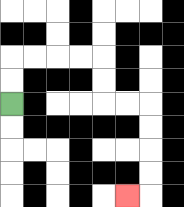{'start': '[0, 4]', 'end': '[5, 8]', 'path_directions': 'U,U,R,R,R,R,D,D,R,R,D,D,D,D,L', 'path_coordinates': '[[0, 4], [0, 3], [0, 2], [1, 2], [2, 2], [3, 2], [4, 2], [4, 3], [4, 4], [5, 4], [6, 4], [6, 5], [6, 6], [6, 7], [6, 8], [5, 8]]'}